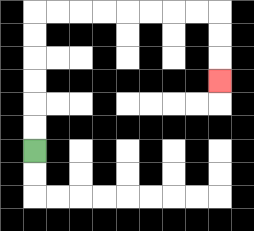{'start': '[1, 6]', 'end': '[9, 3]', 'path_directions': 'U,U,U,U,U,U,R,R,R,R,R,R,R,R,D,D,D', 'path_coordinates': '[[1, 6], [1, 5], [1, 4], [1, 3], [1, 2], [1, 1], [1, 0], [2, 0], [3, 0], [4, 0], [5, 0], [6, 0], [7, 0], [8, 0], [9, 0], [9, 1], [9, 2], [9, 3]]'}